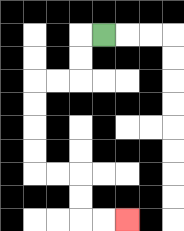{'start': '[4, 1]', 'end': '[5, 9]', 'path_directions': 'L,D,D,L,L,D,D,D,D,R,R,D,D,R,R', 'path_coordinates': '[[4, 1], [3, 1], [3, 2], [3, 3], [2, 3], [1, 3], [1, 4], [1, 5], [1, 6], [1, 7], [2, 7], [3, 7], [3, 8], [3, 9], [4, 9], [5, 9]]'}